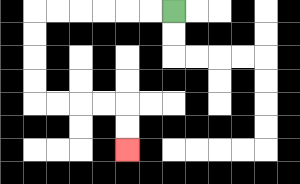{'start': '[7, 0]', 'end': '[5, 6]', 'path_directions': 'L,L,L,L,L,L,D,D,D,D,R,R,R,R,D,D', 'path_coordinates': '[[7, 0], [6, 0], [5, 0], [4, 0], [3, 0], [2, 0], [1, 0], [1, 1], [1, 2], [1, 3], [1, 4], [2, 4], [3, 4], [4, 4], [5, 4], [5, 5], [5, 6]]'}